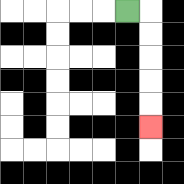{'start': '[5, 0]', 'end': '[6, 5]', 'path_directions': 'R,D,D,D,D,D', 'path_coordinates': '[[5, 0], [6, 0], [6, 1], [6, 2], [6, 3], [6, 4], [6, 5]]'}